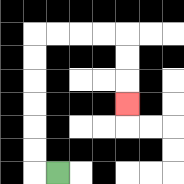{'start': '[2, 7]', 'end': '[5, 4]', 'path_directions': 'L,U,U,U,U,U,U,R,R,R,R,D,D,D', 'path_coordinates': '[[2, 7], [1, 7], [1, 6], [1, 5], [1, 4], [1, 3], [1, 2], [1, 1], [2, 1], [3, 1], [4, 1], [5, 1], [5, 2], [5, 3], [5, 4]]'}